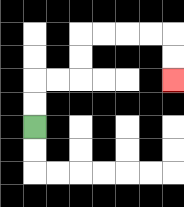{'start': '[1, 5]', 'end': '[7, 3]', 'path_directions': 'U,U,R,R,U,U,R,R,R,R,D,D', 'path_coordinates': '[[1, 5], [1, 4], [1, 3], [2, 3], [3, 3], [3, 2], [3, 1], [4, 1], [5, 1], [6, 1], [7, 1], [7, 2], [7, 3]]'}